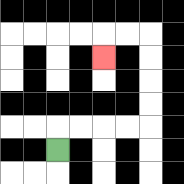{'start': '[2, 6]', 'end': '[4, 2]', 'path_directions': 'U,R,R,R,R,U,U,U,U,L,L,D', 'path_coordinates': '[[2, 6], [2, 5], [3, 5], [4, 5], [5, 5], [6, 5], [6, 4], [6, 3], [6, 2], [6, 1], [5, 1], [4, 1], [4, 2]]'}